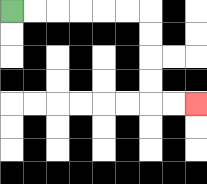{'start': '[0, 0]', 'end': '[8, 4]', 'path_directions': 'R,R,R,R,R,R,D,D,D,D,R,R', 'path_coordinates': '[[0, 0], [1, 0], [2, 0], [3, 0], [4, 0], [5, 0], [6, 0], [6, 1], [6, 2], [6, 3], [6, 4], [7, 4], [8, 4]]'}